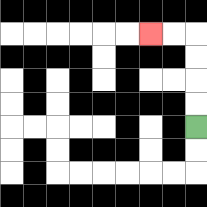{'start': '[8, 5]', 'end': '[6, 1]', 'path_directions': 'U,U,U,U,L,L', 'path_coordinates': '[[8, 5], [8, 4], [8, 3], [8, 2], [8, 1], [7, 1], [6, 1]]'}